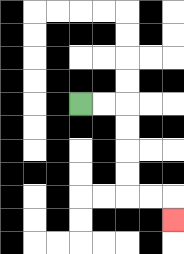{'start': '[3, 4]', 'end': '[7, 9]', 'path_directions': 'R,R,D,D,D,D,R,R,D', 'path_coordinates': '[[3, 4], [4, 4], [5, 4], [5, 5], [5, 6], [5, 7], [5, 8], [6, 8], [7, 8], [7, 9]]'}